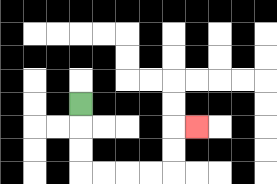{'start': '[3, 4]', 'end': '[8, 5]', 'path_directions': 'D,D,D,R,R,R,R,U,U,R', 'path_coordinates': '[[3, 4], [3, 5], [3, 6], [3, 7], [4, 7], [5, 7], [6, 7], [7, 7], [7, 6], [7, 5], [8, 5]]'}